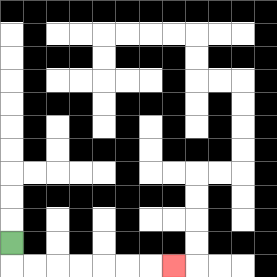{'start': '[0, 10]', 'end': '[7, 11]', 'path_directions': 'D,R,R,R,R,R,R,R', 'path_coordinates': '[[0, 10], [0, 11], [1, 11], [2, 11], [3, 11], [4, 11], [5, 11], [6, 11], [7, 11]]'}